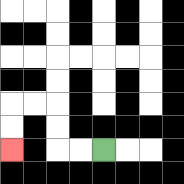{'start': '[4, 6]', 'end': '[0, 6]', 'path_directions': 'L,L,U,U,L,L,D,D', 'path_coordinates': '[[4, 6], [3, 6], [2, 6], [2, 5], [2, 4], [1, 4], [0, 4], [0, 5], [0, 6]]'}